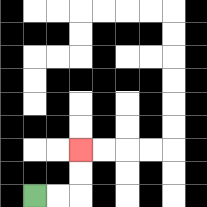{'start': '[1, 8]', 'end': '[3, 6]', 'path_directions': 'R,R,U,U', 'path_coordinates': '[[1, 8], [2, 8], [3, 8], [3, 7], [3, 6]]'}